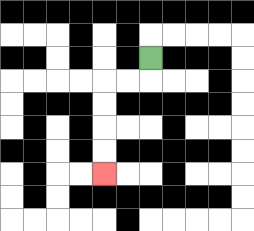{'start': '[6, 2]', 'end': '[4, 7]', 'path_directions': 'D,L,L,D,D,D,D', 'path_coordinates': '[[6, 2], [6, 3], [5, 3], [4, 3], [4, 4], [4, 5], [4, 6], [4, 7]]'}